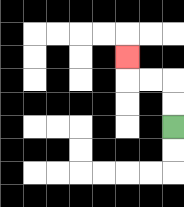{'start': '[7, 5]', 'end': '[5, 2]', 'path_directions': 'U,U,L,L,U', 'path_coordinates': '[[7, 5], [7, 4], [7, 3], [6, 3], [5, 3], [5, 2]]'}